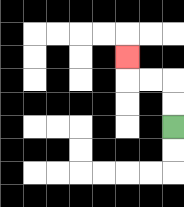{'start': '[7, 5]', 'end': '[5, 2]', 'path_directions': 'U,U,L,L,U', 'path_coordinates': '[[7, 5], [7, 4], [7, 3], [6, 3], [5, 3], [5, 2]]'}